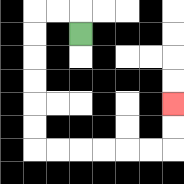{'start': '[3, 1]', 'end': '[7, 4]', 'path_directions': 'U,L,L,D,D,D,D,D,D,R,R,R,R,R,R,U,U', 'path_coordinates': '[[3, 1], [3, 0], [2, 0], [1, 0], [1, 1], [1, 2], [1, 3], [1, 4], [1, 5], [1, 6], [2, 6], [3, 6], [4, 6], [5, 6], [6, 6], [7, 6], [7, 5], [7, 4]]'}